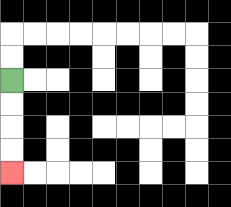{'start': '[0, 3]', 'end': '[0, 7]', 'path_directions': 'D,D,D,D', 'path_coordinates': '[[0, 3], [0, 4], [0, 5], [0, 6], [0, 7]]'}